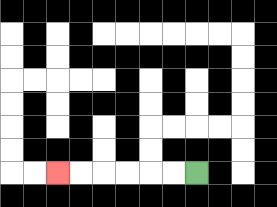{'start': '[8, 7]', 'end': '[2, 7]', 'path_directions': 'L,L,L,L,L,L', 'path_coordinates': '[[8, 7], [7, 7], [6, 7], [5, 7], [4, 7], [3, 7], [2, 7]]'}